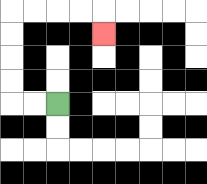{'start': '[2, 4]', 'end': '[4, 1]', 'path_directions': 'L,L,U,U,U,U,R,R,R,R,D', 'path_coordinates': '[[2, 4], [1, 4], [0, 4], [0, 3], [0, 2], [0, 1], [0, 0], [1, 0], [2, 0], [3, 0], [4, 0], [4, 1]]'}